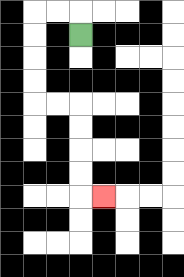{'start': '[3, 1]', 'end': '[4, 8]', 'path_directions': 'U,L,L,D,D,D,D,R,R,D,D,D,D,R', 'path_coordinates': '[[3, 1], [3, 0], [2, 0], [1, 0], [1, 1], [1, 2], [1, 3], [1, 4], [2, 4], [3, 4], [3, 5], [3, 6], [3, 7], [3, 8], [4, 8]]'}